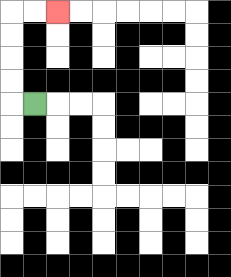{'start': '[1, 4]', 'end': '[2, 0]', 'path_directions': 'L,U,U,U,U,R,R', 'path_coordinates': '[[1, 4], [0, 4], [0, 3], [0, 2], [0, 1], [0, 0], [1, 0], [2, 0]]'}